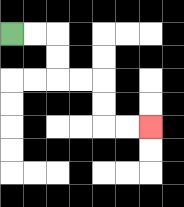{'start': '[0, 1]', 'end': '[6, 5]', 'path_directions': 'R,R,D,D,R,R,D,D,R,R', 'path_coordinates': '[[0, 1], [1, 1], [2, 1], [2, 2], [2, 3], [3, 3], [4, 3], [4, 4], [4, 5], [5, 5], [6, 5]]'}